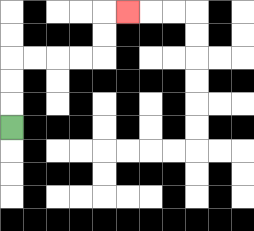{'start': '[0, 5]', 'end': '[5, 0]', 'path_directions': 'U,U,U,R,R,R,R,U,U,R', 'path_coordinates': '[[0, 5], [0, 4], [0, 3], [0, 2], [1, 2], [2, 2], [3, 2], [4, 2], [4, 1], [4, 0], [5, 0]]'}